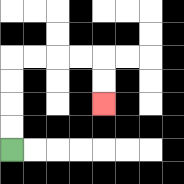{'start': '[0, 6]', 'end': '[4, 4]', 'path_directions': 'U,U,U,U,R,R,R,R,D,D', 'path_coordinates': '[[0, 6], [0, 5], [0, 4], [0, 3], [0, 2], [1, 2], [2, 2], [3, 2], [4, 2], [4, 3], [4, 4]]'}